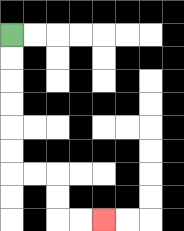{'start': '[0, 1]', 'end': '[4, 9]', 'path_directions': 'D,D,D,D,D,D,R,R,D,D,R,R', 'path_coordinates': '[[0, 1], [0, 2], [0, 3], [0, 4], [0, 5], [0, 6], [0, 7], [1, 7], [2, 7], [2, 8], [2, 9], [3, 9], [4, 9]]'}